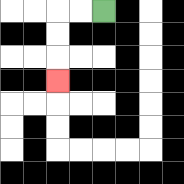{'start': '[4, 0]', 'end': '[2, 3]', 'path_directions': 'L,L,D,D,D', 'path_coordinates': '[[4, 0], [3, 0], [2, 0], [2, 1], [2, 2], [2, 3]]'}